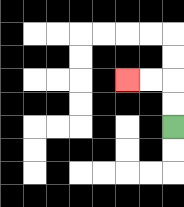{'start': '[7, 5]', 'end': '[5, 3]', 'path_directions': 'U,U,L,L', 'path_coordinates': '[[7, 5], [7, 4], [7, 3], [6, 3], [5, 3]]'}